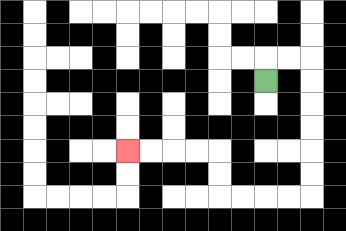{'start': '[11, 3]', 'end': '[5, 6]', 'path_directions': 'U,R,R,D,D,D,D,D,D,L,L,L,L,U,U,L,L,L,L', 'path_coordinates': '[[11, 3], [11, 2], [12, 2], [13, 2], [13, 3], [13, 4], [13, 5], [13, 6], [13, 7], [13, 8], [12, 8], [11, 8], [10, 8], [9, 8], [9, 7], [9, 6], [8, 6], [7, 6], [6, 6], [5, 6]]'}